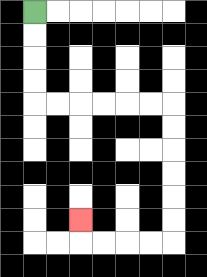{'start': '[1, 0]', 'end': '[3, 9]', 'path_directions': 'D,D,D,D,R,R,R,R,R,R,D,D,D,D,D,D,L,L,L,L,U', 'path_coordinates': '[[1, 0], [1, 1], [1, 2], [1, 3], [1, 4], [2, 4], [3, 4], [4, 4], [5, 4], [6, 4], [7, 4], [7, 5], [7, 6], [7, 7], [7, 8], [7, 9], [7, 10], [6, 10], [5, 10], [4, 10], [3, 10], [3, 9]]'}